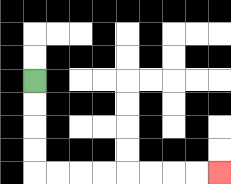{'start': '[1, 3]', 'end': '[9, 7]', 'path_directions': 'D,D,D,D,R,R,R,R,R,R,R,R', 'path_coordinates': '[[1, 3], [1, 4], [1, 5], [1, 6], [1, 7], [2, 7], [3, 7], [4, 7], [5, 7], [6, 7], [7, 7], [8, 7], [9, 7]]'}